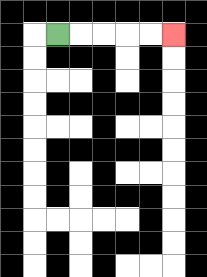{'start': '[2, 1]', 'end': '[7, 1]', 'path_directions': 'R,R,R,R,R', 'path_coordinates': '[[2, 1], [3, 1], [4, 1], [5, 1], [6, 1], [7, 1]]'}